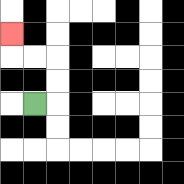{'start': '[1, 4]', 'end': '[0, 1]', 'path_directions': 'R,U,U,L,L,U', 'path_coordinates': '[[1, 4], [2, 4], [2, 3], [2, 2], [1, 2], [0, 2], [0, 1]]'}